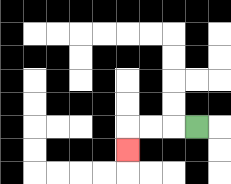{'start': '[8, 5]', 'end': '[5, 6]', 'path_directions': 'L,L,L,D', 'path_coordinates': '[[8, 5], [7, 5], [6, 5], [5, 5], [5, 6]]'}